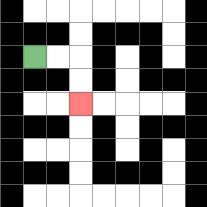{'start': '[1, 2]', 'end': '[3, 4]', 'path_directions': 'R,R,D,D', 'path_coordinates': '[[1, 2], [2, 2], [3, 2], [3, 3], [3, 4]]'}